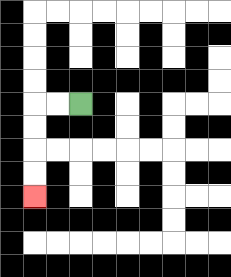{'start': '[3, 4]', 'end': '[1, 8]', 'path_directions': 'L,L,D,D,D,D', 'path_coordinates': '[[3, 4], [2, 4], [1, 4], [1, 5], [1, 6], [1, 7], [1, 8]]'}